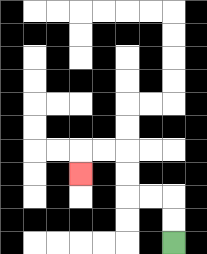{'start': '[7, 10]', 'end': '[3, 7]', 'path_directions': 'U,U,L,L,U,U,L,L,D', 'path_coordinates': '[[7, 10], [7, 9], [7, 8], [6, 8], [5, 8], [5, 7], [5, 6], [4, 6], [3, 6], [3, 7]]'}